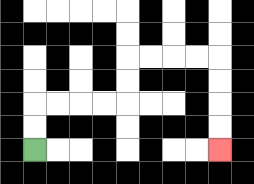{'start': '[1, 6]', 'end': '[9, 6]', 'path_directions': 'U,U,R,R,R,R,U,U,R,R,R,R,D,D,D,D', 'path_coordinates': '[[1, 6], [1, 5], [1, 4], [2, 4], [3, 4], [4, 4], [5, 4], [5, 3], [5, 2], [6, 2], [7, 2], [8, 2], [9, 2], [9, 3], [9, 4], [9, 5], [9, 6]]'}